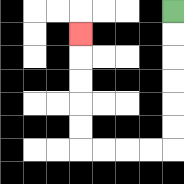{'start': '[7, 0]', 'end': '[3, 1]', 'path_directions': 'D,D,D,D,D,D,L,L,L,L,U,U,U,U,U', 'path_coordinates': '[[7, 0], [7, 1], [7, 2], [7, 3], [7, 4], [7, 5], [7, 6], [6, 6], [5, 6], [4, 6], [3, 6], [3, 5], [3, 4], [3, 3], [3, 2], [3, 1]]'}